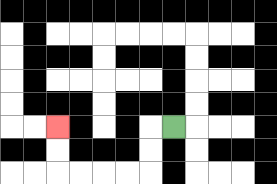{'start': '[7, 5]', 'end': '[2, 5]', 'path_directions': 'L,D,D,L,L,L,L,U,U', 'path_coordinates': '[[7, 5], [6, 5], [6, 6], [6, 7], [5, 7], [4, 7], [3, 7], [2, 7], [2, 6], [2, 5]]'}